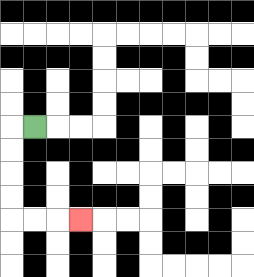{'start': '[1, 5]', 'end': '[3, 9]', 'path_directions': 'L,D,D,D,D,R,R,R', 'path_coordinates': '[[1, 5], [0, 5], [0, 6], [0, 7], [0, 8], [0, 9], [1, 9], [2, 9], [3, 9]]'}